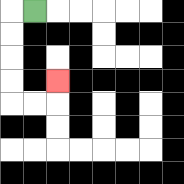{'start': '[1, 0]', 'end': '[2, 3]', 'path_directions': 'L,D,D,D,D,R,R,U', 'path_coordinates': '[[1, 0], [0, 0], [0, 1], [0, 2], [0, 3], [0, 4], [1, 4], [2, 4], [2, 3]]'}